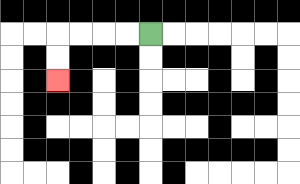{'start': '[6, 1]', 'end': '[2, 3]', 'path_directions': 'L,L,L,L,D,D', 'path_coordinates': '[[6, 1], [5, 1], [4, 1], [3, 1], [2, 1], [2, 2], [2, 3]]'}